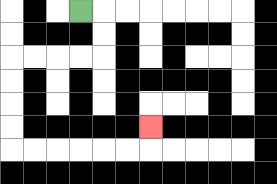{'start': '[3, 0]', 'end': '[6, 5]', 'path_directions': 'R,D,D,L,L,L,L,D,D,D,D,R,R,R,R,R,R,U', 'path_coordinates': '[[3, 0], [4, 0], [4, 1], [4, 2], [3, 2], [2, 2], [1, 2], [0, 2], [0, 3], [0, 4], [0, 5], [0, 6], [1, 6], [2, 6], [3, 6], [4, 6], [5, 6], [6, 6], [6, 5]]'}